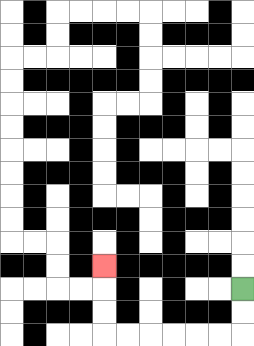{'start': '[10, 12]', 'end': '[4, 11]', 'path_directions': 'D,D,L,L,L,L,L,L,U,U,U', 'path_coordinates': '[[10, 12], [10, 13], [10, 14], [9, 14], [8, 14], [7, 14], [6, 14], [5, 14], [4, 14], [4, 13], [4, 12], [4, 11]]'}